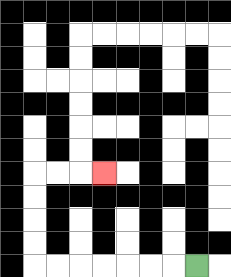{'start': '[8, 11]', 'end': '[4, 7]', 'path_directions': 'L,L,L,L,L,L,L,U,U,U,U,R,R,R', 'path_coordinates': '[[8, 11], [7, 11], [6, 11], [5, 11], [4, 11], [3, 11], [2, 11], [1, 11], [1, 10], [1, 9], [1, 8], [1, 7], [2, 7], [3, 7], [4, 7]]'}